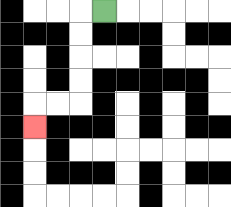{'start': '[4, 0]', 'end': '[1, 5]', 'path_directions': 'L,D,D,D,D,L,L,D', 'path_coordinates': '[[4, 0], [3, 0], [3, 1], [3, 2], [3, 3], [3, 4], [2, 4], [1, 4], [1, 5]]'}